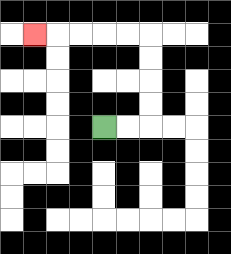{'start': '[4, 5]', 'end': '[1, 1]', 'path_directions': 'R,R,U,U,U,U,L,L,L,L,L', 'path_coordinates': '[[4, 5], [5, 5], [6, 5], [6, 4], [6, 3], [6, 2], [6, 1], [5, 1], [4, 1], [3, 1], [2, 1], [1, 1]]'}